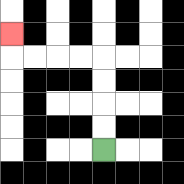{'start': '[4, 6]', 'end': '[0, 1]', 'path_directions': 'U,U,U,U,L,L,L,L,U', 'path_coordinates': '[[4, 6], [4, 5], [4, 4], [4, 3], [4, 2], [3, 2], [2, 2], [1, 2], [0, 2], [0, 1]]'}